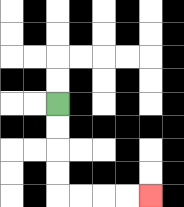{'start': '[2, 4]', 'end': '[6, 8]', 'path_directions': 'D,D,D,D,R,R,R,R', 'path_coordinates': '[[2, 4], [2, 5], [2, 6], [2, 7], [2, 8], [3, 8], [4, 8], [5, 8], [6, 8]]'}